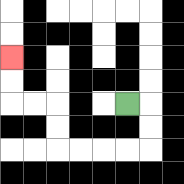{'start': '[5, 4]', 'end': '[0, 2]', 'path_directions': 'R,D,D,L,L,L,L,U,U,L,L,U,U', 'path_coordinates': '[[5, 4], [6, 4], [6, 5], [6, 6], [5, 6], [4, 6], [3, 6], [2, 6], [2, 5], [2, 4], [1, 4], [0, 4], [0, 3], [0, 2]]'}